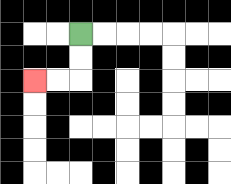{'start': '[3, 1]', 'end': '[1, 3]', 'path_directions': 'D,D,L,L', 'path_coordinates': '[[3, 1], [3, 2], [3, 3], [2, 3], [1, 3]]'}